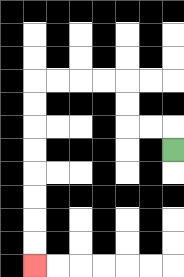{'start': '[7, 6]', 'end': '[1, 11]', 'path_directions': 'U,L,L,U,U,L,L,L,L,D,D,D,D,D,D,D,D', 'path_coordinates': '[[7, 6], [7, 5], [6, 5], [5, 5], [5, 4], [5, 3], [4, 3], [3, 3], [2, 3], [1, 3], [1, 4], [1, 5], [1, 6], [1, 7], [1, 8], [1, 9], [1, 10], [1, 11]]'}